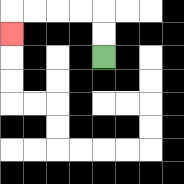{'start': '[4, 2]', 'end': '[0, 1]', 'path_directions': 'U,U,L,L,L,L,D', 'path_coordinates': '[[4, 2], [4, 1], [4, 0], [3, 0], [2, 0], [1, 0], [0, 0], [0, 1]]'}